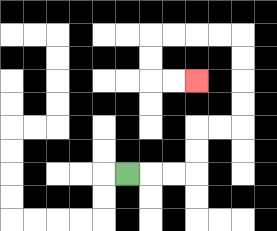{'start': '[5, 7]', 'end': '[8, 3]', 'path_directions': 'R,R,R,U,U,R,R,U,U,U,U,L,L,L,L,D,D,R,R', 'path_coordinates': '[[5, 7], [6, 7], [7, 7], [8, 7], [8, 6], [8, 5], [9, 5], [10, 5], [10, 4], [10, 3], [10, 2], [10, 1], [9, 1], [8, 1], [7, 1], [6, 1], [6, 2], [6, 3], [7, 3], [8, 3]]'}